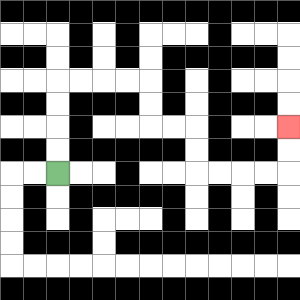{'start': '[2, 7]', 'end': '[12, 5]', 'path_directions': 'U,U,U,U,R,R,R,R,D,D,R,R,D,D,R,R,R,R,U,U', 'path_coordinates': '[[2, 7], [2, 6], [2, 5], [2, 4], [2, 3], [3, 3], [4, 3], [5, 3], [6, 3], [6, 4], [6, 5], [7, 5], [8, 5], [8, 6], [8, 7], [9, 7], [10, 7], [11, 7], [12, 7], [12, 6], [12, 5]]'}